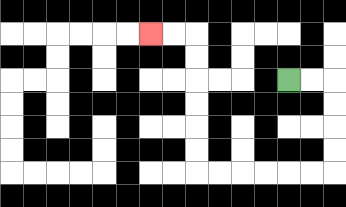{'start': '[12, 3]', 'end': '[6, 1]', 'path_directions': 'R,R,D,D,D,D,L,L,L,L,L,L,U,U,U,U,U,U,L,L', 'path_coordinates': '[[12, 3], [13, 3], [14, 3], [14, 4], [14, 5], [14, 6], [14, 7], [13, 7], [12, 7], [11, 7], [10, 7], [9, 7], [8, 7], [8, 6], [8, 5], [8, 4], [8, 3], [8, 2], [8, 1], [7, 1], [6, 1]]'}